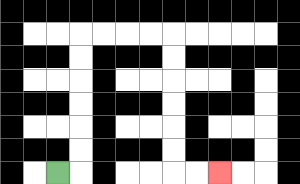{'start': '[2, 7]', 'end': '[9, 7]', 'path_directions': 'R,U,U,U,U,U,U,R,R,R,R,D,D,D,D,D,D,R,R', 'path_coordinates': '[[2, 7], [3, 7], [3, 6], [3, 5], [3, 4], [3, 3], [3, 2], [3, 1], [4, 1], [5, 1], [6, 1], [7, 1], [7, 2], [7, 3], [7, 4], [7, 5], [7, 6], [7, 7], [8, 7], [9, 7]]'}